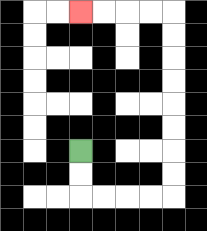{'start': '[3, 6]', 'end': '[3, 0]', 'path_directions': 'D,D,R,R,R,R,U,U,U,U,U,U,U,U,L,L,L,L', 'path_coordinates': '[[3, 6], [3, 7], [3, 8], [4, 8], [5, 8], [6, 8], [7, 8], [7, 7], [7, 6], [7, 5], [7, 4], [7, 3], [7, 2], [7, 1], [7, 0], [6, 0], [5, 0], [4, 0], [3, 0]]'}